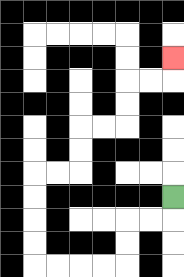{'start': '[7, 8]', 'end': '[7, 2]', 'path_directions': 'D,L,L,D,D,L,L,L,L,U,U,U,U,R,R,U,U,R,R,U,U,R,R,U', 'path_coordinates': '[[7, 8], [7, 9], [6, 9], [5, 9], [5, 10], [5, 11], [4, 11], [3, 11], [2, 11], [1, 11], [1, 10], [1, 9], [1, 8], [1, 7], [2, 7], [3, 7], [3, 6], [3, 5], [4, 5], [5, 5], [5, 4], [5, 3], [6, 3], [7, 3], [7, 2]]'}